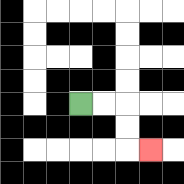{'start': '[3, 4]', 'end': '[6, 6]', 'path_directions': 'R,R,D,D,R', 'path_coordinates': '[[3, 4], [4, 4], [5, 4], [5, 5], [5, 6], [6, 6]]'}